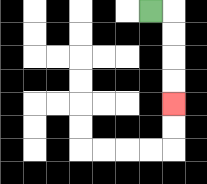{'start': '[6, 0]', 'end': '[7, 4]', 'path_directions': 'R,D,D,D,D', 'path_coordinates': '[[6, 0], [7, 0], [7, 1], [7, 2], [7, 3], [7, 4]]'}